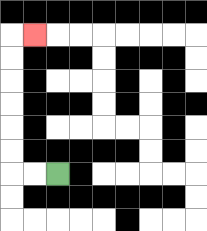{'start': '[2, 7]', 'end': '[1, 1]', 'path_directions': 'L,L,U,U,U,U,U,U,R', 'path_coordinates': '[[2, 7], [1, 7], [0, 7], [0, 6], [0, 5], [0, 4], [0, 3], [0, 2], [0, 1], [1, 1]]'}